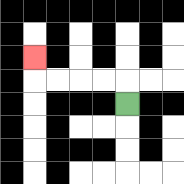{'start': '[5, 4]', 'end': '[1, 2]', 'path_directions': 'U,L,L,L,L,U', 'path_coordinates': '[[5, 4], [5, 3], [4, 3], [3, 3], [2, 3], [1, 3], [1, 2]]'}